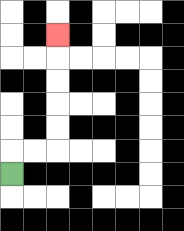{'start': '[0, 7]', 'end': '[2, 1]', 'path_directions': 'U,R,R,U,U,U,U,U', 'path_coordinates': '[[0, 7], [0, 6], [1, 6], [2, 6], [2, 5], [2, 4], [2, 3], [2, 2], [2, 1]]'}